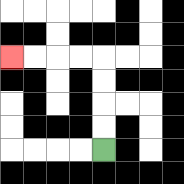{'start': '[4, 6]', 'end': '[0, 2]', 'path_directions': 'U,U,U,U,L,L,L,L', 'path_coordinates': '[[4, 6], [4, 5], [4, 4], [4, 3], [4, 2], [3, 2], [2, 2], [1, 2], [0, 2]]'}